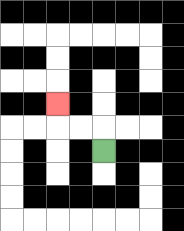{'start': '[4, 6]', 'end': '[2, 4]', 'path_directions': 'U,L,L,U', 'path_coordinates': '[[4, 6], [4, 5], [3, 5], [2, 5], [2, 4]]'}